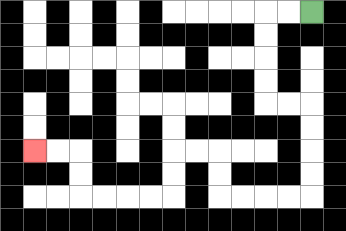{'start': '[13, 0]', 'end': '[1, 6]', 'path_directions': 'L,L,D,D,D,D,R,R,D,D,D,D,L,L,L,L,U,U,L,L,D,D,L,L,L,L,U,U,L,L', 'path_coordinates': '[[13, 0], [12, 0], [11, 0], [11, 1], [11, 2], [11, 3], [11, 4], [12, 4], [13, 4], [13, 5], [13, 6], [13, 7], [13, 8], [12, 8], [11, 8], [10, 8], [9, 8], [9, 7], [9, 6], [8, 6], [7, 6], [7, 7], [7, 8], [6, 8], [5, 8], [4, 8], [3, 8], [3, 7], [3, 6], [2, 6], [1, 6]]'}